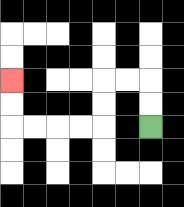{'start': '[6, 5]', 'end': '[0, 3]', 'path_directions': 'U,U,L,L,D,D,L,L,L,L,U,U', 'path_coordinates': '[[6, 5], [6, 4], [6, 3], [5, 3], [4, 3], [4, 4], [4, 5], [3, 5], [2, 5], [1, 5], [0, 5], [0, 4], [0, 3]]'}